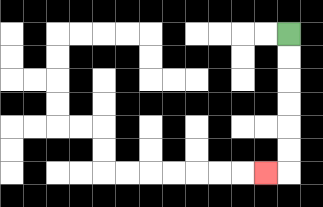{'start': '[12, 1]', 'end': '[11, 7]', 'path_directions': 'D,D,D,D,D,D,L', 'path_coordinates': '[[12, 1], [12, 2], [12, 3], [12, 4], [12, 5], [12, 6], [12, 7], [11, 7]]'}